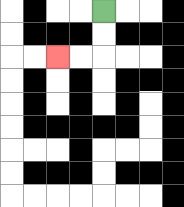{'start': '[4, 0]', 'end': '[2, 2]', 'path_directions': 'D,D,L,L', 'path_coordinates': '[[4, 0], [4, 1], [4, 2], [3, 2], [2, 2]]'}